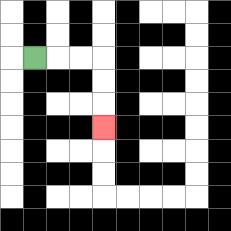{'start': '[1, 2]', 'end': '[4, 5]', 'path_directions': 'R,R,R,D,D,D', 'path_coordinates': '[[1, 2], [2, 2], [3, 2], [4, 2], [4, 3], [4, 4], [4, 5]]'}